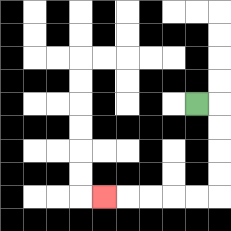{'start': '[8, 4]', 'end': '[4, 8]', 'path_directions': 'R,D,D,D,D,L,L,L,L,L', 'path_coordinates': '[[8, 4], [9, 4], [9, 5], [9, 6], [9, 7], [9, 8], [8, 8], [7, 8], [6, 8], [5, 8], [4, 8]]'}